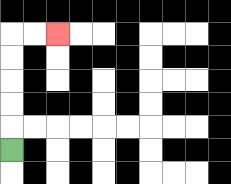{'start': '[0, 6]', 'end': '[2, 1]', 'path_directions': 'U,U,U,U,U,R,R', 'path_coordinates': '[[0, 6], [0, 5], [0, 4], [0, 3], [0, 2], [0, 1], [1, 1], [2, 1]]'}